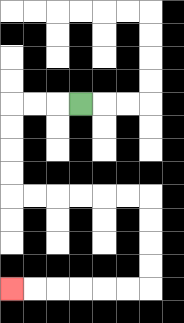{'start': '[3, 4]', 'end': '[0, 12]', 'path_directions': 'L,L,L,D,D,D,D,R,R,R,R,R,R,D,D,D,D,L,L,L,L,L,L', 'path_coordinates': '[[3, 4], [2, 4], [1, 4], [0, 4], [0, 5], [0, 6], [0, 7], [0, 8], [1, 8], [2, 8], [3, 8], [4, 8], [5, 8], [6, 8], [6, 9], [6, 10], [6, 11], [6, 12], [5, 12], [4, 12], [3, 12], [2, 12], [1, 12], [0, 12]]'}